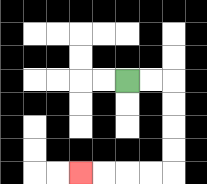{'start': '[5, 3]', 'end': '[3, 7]', 'path_directions': 'R,R,D,D,D,D,L,L,L,L', 'path_coordinates': '[[5, 3], [6, 3], [7, 3], [7, 4], [7, 5], [7, 6], [7, 7], [6, 7], [5, 7], [4, 7], [3, 7]]'}